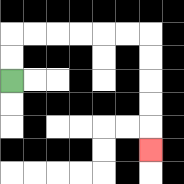{'start': '[0, 3]', 'end': '[6, 6]', 'path_directions': 'U,U,R,R,R,R,R,R,D,D,D,D,D', 'path_coordinates': '[[0, 3], [0, 2], [0, 1], [1, 1], [2, 1], [3, 1], [4, 1], [5, 1], [6, 1], [6, 2], [6, 3], [6, 4], [6, 5], [6, 6]]'}